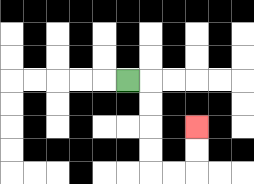{'start': '[5, 3]', 'end': '[8, 5]', 'path_directions': 'R,D,D,D,D,R,R,U,U', 'path_coordinates': '[[5, 3], [6, 3], [6, 4], [6, 5], [6, 6], [6, 7], [7, 7], [8, 7], [8, 6], [8, 5]]'}